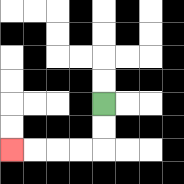{'start': '[4, 4]', 'end': '[0, 6]', 'path_directions': 'D,D,L,L,L,L', 'path_coordinates': '[[4, 4], [4, 5], [4, 6], [3, 6], [2, 6], [1, 6], [0, 6]]'}